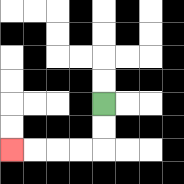{'start': '[4, 4]', 'end': '[0, 6]', 'path_directions': 'D,D,L,L,L,L', 'path_coordinates': '[[4, 4], [4, 5], [4, 6], [3, 6], [2, 6], [1, 6], [0, 6]]'}